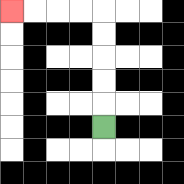{'start': '[4, 5]', 'end': '[0, 0]', 'path_directions': 'U,U,U,U,U,L,L,L,L', 'path_coordinates': '[[4, 5], [4, 4], [4, 3], [4, 2], [4, 1], [4, 0], [3, 0], [2, 0], [1, 0], [0, 0]]'}